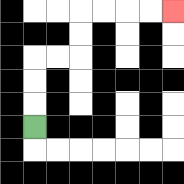{'start': '[1, 5]', 'end': '[7, 0]', 'path_directions': 'U,U,U,R,R,U,U,R,R,R,R', 'path_coordinates': '[[1, 5], [1, 4], [1, 3], [1, 2], [2, 2], [3, 2], [3, 1], [3, 0], [4, 0], [5, 0], [6, 0], [7, 0]]'}